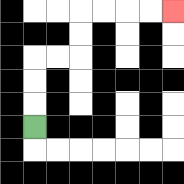{'start': '[1, 5]', 'end': '[7, 0]', 'path_directions': 'U,U,U,R,R,U,U,R,R,R,R', 'path_coordinates': '[[1, 5], [1, 4], [1, 3], [1, 2], [2, 2], [3, 2], [3, 1], [3, 0], [4, 0], [5, 0], [6, 0], [7, 0]]'}